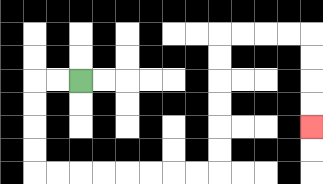{'start': '[3, 3]', 'end': '[13, 5]', 'path_directions': 'L,L,D,D,D,D,R,R,R,R,R,R,R,R,U,U,U,U,U,U,R,R,R,R,D,D,D,D', 'path_coordinates': '[[3, 3], [2, 3], [1, 3], [1, 4], [1, 5], [1, 6], [1, 7], [2, 7], [3, 7], [4, 7], [5, 7], [6, 7], [7, 7], [8, 7], [9, 7], [9, 6], [9, 5], [9, 4], [9, 3], [9, 2], [9, 1], [10, 1], [11, 1], [12, 1], [13, 1], [13, 2], [13, 3], [13, 4], [13, 5]]'}